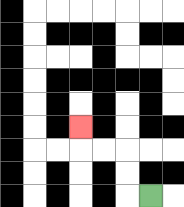{'start': '[6, 8]', 'end': '[3, 5]', 'path_directions': 'L,U,U,L,L,U', 'path_coordinates': '[[6, 8], [5, 8], [5, 7], [5, 6], [4, 6], [3, 6], [3, 5]]'}